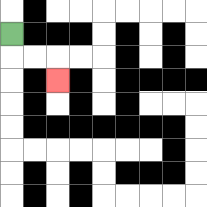{'start': '[0, 1]', 'end': '[2, 3]', 'path_directions': 'D,R,R,D', 'path_coordinates': '[[0, 1], [0, 2], [1, 2], [2, 2], [2, 3]]'}